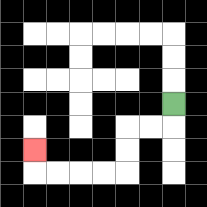{'start': '[7, 4]', 'end': '[1, 6]', 'path_directions': 'D,L,L,D,D,L,L,L,L,U', 'path_coordinates': '[[7, 4], [7, 5], [6, 5], [5, 5], [5, 6], [5, 7], [4, 7], [3, 7], [2, 7], [1, 7], [1, 6]]'}